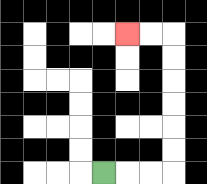{'start': '[4, 7]', 'end': '[5, 1]', 'path_directions': 'R,R,R,U,U,U,U,U,U,L,L', 'path_coordinates': '[[4, 7], [5, 7], [6, 7], [7, 7], [7, 6], [7, 5], [7, 4], [7, 3], [7, 2], [7, 1], [6, 1], [5, 1]]'}